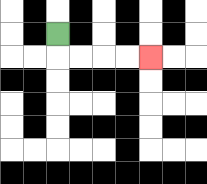{'start': '[2, 1]', 'end': '[6, 2]', 'path_directions': 'D,R,R,R,R', 'path_coordinates': '[[2, 1], [2, 2], [3, 2], [4, 2], [5, 2], [6, 2]]'}